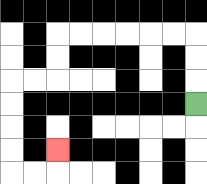{'start': '[8, 4]', 'end': '[2, 6]', 'path_directions': 'U,U,U,L,L,L,L,L,L,D,D,L,L,D,D,D,D,R,R,U', 'path_coordinates': '[[8, 4], [8, 3], [8, 2], [8, 1], [7, 1], [6, 1], [5, 1], [4, 1], [3, 1], [2, 1], [2, 2], [2, 3], [1, 3], [0, 3], [0, 4], [0, 5], [0, 6], [0, 7], [1, 7], [2, 7], [2, 6]]'}